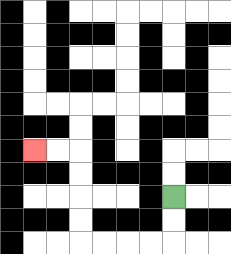{'start': '[7, 8]', 'end': '[1, 6]', 'path_directions': 'D,D,L,L,L,L,U,U,U,U,L,L', 'path_coordinates': '[[7, 8], [7, 9], [7, 10], [6, 10], [5, 10], [4, 10], [3, 10], [3, 9], [3, 8], [3, 7], [3, 6], [2, 6], [1, 6]]'}